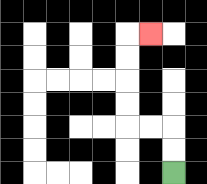{'start': '[7, 7]', 'end': '[6, 1]', 'path_directions': 'U,U,L,L,U,U,U,U,R', 'path_coordinates': '[[7, 7], [7, 6], [7, 5], [6, 5], [5, 5], [5, 4], [5, 3], [5, 2], [5, 1], [6, 1]]'}